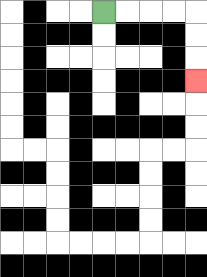{'start': '[4, 0]', 'end': '[8, 3]', 'path_directions': 'R,R,R,R,D,D,D', 'path_coordinates': '[[4, 0], [5, 0], [6, 0], [7, 0], [8, 0], [8, 1], [8, 2], [8, 3]]'}